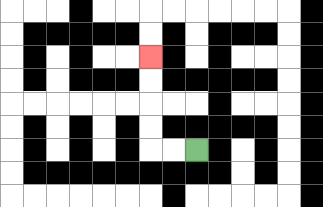{'start': '[8, 6]', 'end': '[6, 2]', 'path_directions': 'L,L,U,U,U,U', 'path_coordinates': '[[8, 6], [7, 6], [6, 6], [6, 5], [6, 4], [6, 3], [6, 2]]'}